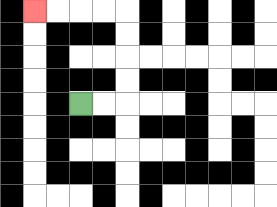{'start': '[3, 4]', 'end': '[1, 0]', 'path_directions': 'R,R,U,U,U,U,L,L,L,L', 'path_coordinates': '[[3, 4], [4, 4], [5, 4], [5, 3], [5, 2], [5, 1], [5, 0], [4, 0], [3, 0], [2, 0], [1, 0]]'}